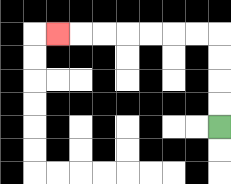{'start': '[9, 5]', 'end': '[2, 1]', 'path_directions': 'U,U,U,U,L,L,L,L,L,L,L', 'path_coordinates': '[[9, 5], [9, 4], [9, 3], [9, 2], [9, 1], [8, 1], [7, 1], [6, 1], [5, 1], [4, 1], [3, 1], [2, 1]]'}